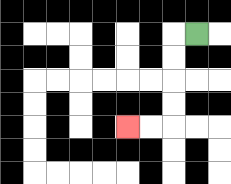{'start': '[8, 1]', 'end': '[5, 5]', 'path_directions': 'L,D,D,D,D,L,L', 'path_coordinates': '[[8, 1], [7, 1], [7, 2], [7, 3], [7, 4], [7, 5], [6, 5], [5, 5]]'}